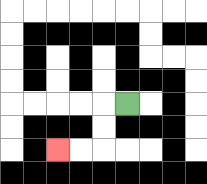{'start': '[5, 4]', 'end': '[2, 6]', 'path_directions': 'L,D,D,L,L', 'path_coordinates': '[[5, 4], [4, 4], [4, 5], [4, 6], [3, 6], [2, 6]]'}